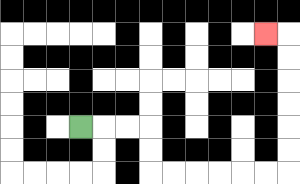{'start': '[3, 5]', 'end': '[11, 1]', 'path_directions': 'R,R,R,D,D,R,R,R,R,R,R,U,U,U,U,U,U,L', 'path_coordinates': '[[3, 5], [4, 5], [5, 5], [6, 5], [6, 6], [6, 7], [7, 7], [8, 7], [9, 7], [10, 7], [11, 7], [12, 7], [12, 6], [12, 5], [12, 4], [12, 3], [12, 2], [12, 1], [11, 1]]'}